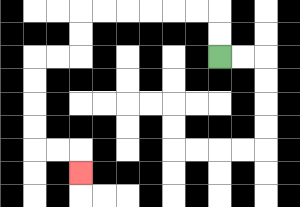{'start': '[9, 2]', 'end': '[3, 7]', 'path_directions': 'U,U,L,L,L,L,L,L,D,D,L,L,D,D,D,D,R,R,D', 'path_coordinates': '[[9, 2], [9, 1], [9, 0], [8, 0], [7, 0], [6, 0], [5, 0], [4, 0], [3, 0], [3, 1], [3, 2], [2, 2], [1, 2], [1, 3], [1, 4], [1, 5], [1, 6], [2, 6], [3, 6], [3, 7]]'}